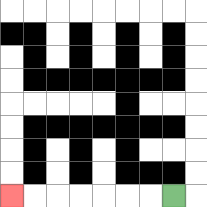{'start': '[7, 8]', 'end': '[0, 8]', 'path_directions': 'L,L,L,L,L,L,L', 'path_coordinates': '[[7, 8], [6, 8], [5, 8], [4, 8], [3, 8], [2, 8], [1, 8], [0, 8]]'}